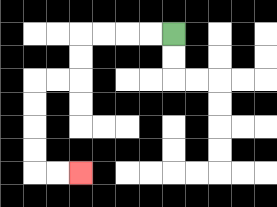{'start': '[7, 1]', 'end': '[3, 7]', 'path_directions': 'L,L,L,L,D,D,L,L,D,D,D,D,R,R', 'path_coordinates': '[[7, 1], [6, 1], [5, 1], [4, 1], [3, 1], [3, 2], [3, 3], [2, 3], [1, 3], [1, 4], [1, 5], [1, 6], [1, 7], [2, 7], [3, 7]]'}